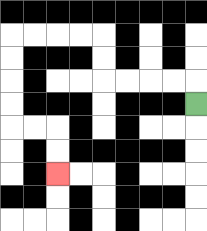{'start': '[8, 4]', 'end': '[2, 7]', 'path_directions': 'U,L,L,L,L,U,U,L,L,L,L,D,D,D,D,R,R,D,D', 'path_coordinates': '[[8, 4], [8, 3], [7, 3], [6, 3], [5, 3], [4, 3], [4, 2], [4, 1], [3, 1], [2, 1], [1, 1], [0, 1], [0, 2], [0, 3], [0, 4], [0, 5], [1, 5], [2, 5], [2, 6], [2, 7]]'}